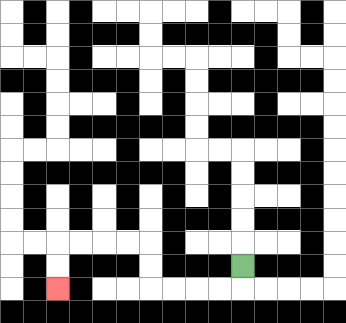{'start': '[10, 11]', 'end': '[2, 12]', 'path_directions': 'D,L,L,L,L,U,U,L,L,L,L,D,D', 'path_coordinates': '[[10, 11], [10, 12], [9, 12], [8, 12], [7, 12], [6, 12], [6, 11], [6, 10], [5, 10], [4, 10], [3, 10], [2, 10], [2, 11], [2, 12]]'}